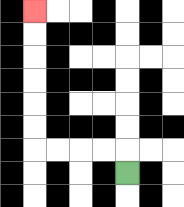{'start': '[5, 7]', 'end': '[1, 0]', 'path_directions': 'U,L,L,L,L,U,U,U,U,U,U', 'path_coordinates': '[[5, 7], [5, 6], [4, 6], [3, 6], [2, 6], [1, 6], [1, 5], [1, 4], [1, 3], [1, 2], [1, 1], [1, 0]]'}